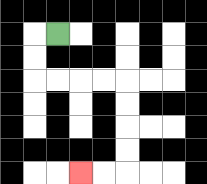{'start': '[2, 1]', 'end': '[3, 7]', 'path_directions': 'L,D,D,R,R,R,R,D,D,D,D,L,L', 'path_coordinates': '[[2, 1], [1, 1], [1, 2], [1, 3], [2, 3], [3, 3], [4, 3], [5, 3], [5, 4], [5, 5], [5, 6], [5, 7], [4, 7], [3, 7]]'}